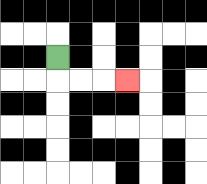{'start': '[2, 2]', 'end': '[5, 3]', 'path_directions': 'D,R,R,R', 'path_coordinates': '[[2, 2], [2, 3], [3, 3], [4, 3], [5, 3]]'}